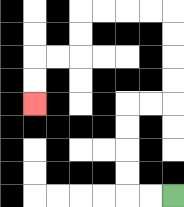{'start': '[7, 8]', 'end': '[1, 4]', 'path_directions': 'L,L,U,U,U,U,R,R,U,U,U,U,L,L,L,L,D,D,L,L,D,D', 'path_coordinates': '[[7, 8], [6, 8], [5, 8], [5, 7], [5, 6], [5, 5], [5, 4], [6, 4], [7, 4], [7, 3], [7, 2], [7, 1], [7, 0], [6, 0], [5, 0], [4, 0], [3, 0], [3, 1], [3, 2], [2, 2], [1, 2], [1, 3], [1, 4]]'}